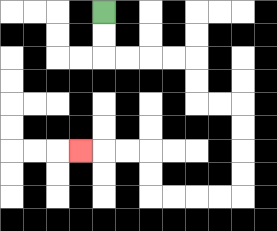{'start': '[4, 0]', 'end': '[3, 6]', 'path_directions': 'D,D,R,R,R,R,D,D,R,R,D,D,D,D,L,L,L,L,U,U,L,L,L', 'path_coordinates': '[[4, 0], [4, 1], [4, 2], [5, 2], [6, 2], [7, 2], [8, 2], [8, 3], [8, 4], [9, 4], [10, 4], [10, 5], [10, 6], [10, 7], [10, 8], [9, 8], [8, 8], [7, 8], [6, 8], [6, 7], [6, 6], [5, 6], [4, 6], [3, 6]]'}